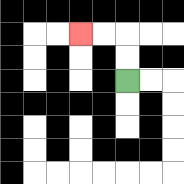{'start': '[5, 3]', 'end': '[3, 1]', 'path_directions': 'U,U,L,L', 'path_coordinates': '[[5, 3], [5, 2], [5, 1], [4, 1], [3, 1]]'}